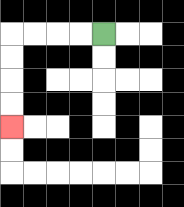{'start': '[4, 1]', 'end': '[0, 5]', 'path_directions': 'L,L,L,L,D,D,D,D', 'path_coordinates': '[[4, 1], [3, 1], [2, 1], [1, 1], [0, 1], [0, 2], [0, 3], [0, 4], [0, 5]]'}